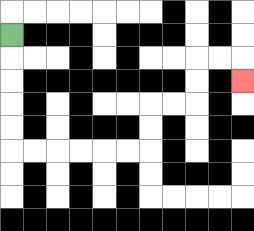{'start': '[0, 1]', 'end': '[10, 3]', 'path_directions': 'D,D,D,D,D,R,R,R,R,R,R,U,U,R,R,U,U,R,R,D', 'path_coordinates': '[[0, 1], [0, 2], [0, 3], [0, 4], [0, 5], [0, 6], [1, 6], [2, 6], [3, 6], [4, 6], [5, 6], [6, 6], [6, 5], [6, 4], [7, 4], [8, 4], [8, 3], [8, 2], [9, 2], [10, 2], [10, 3]]'}